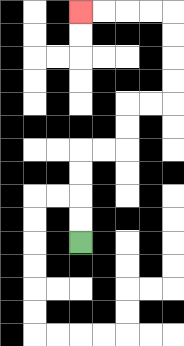{'start': '[3, 10]', 'end': '[3, 0]', 'path_directions': 'U,U,U,U,R,R,U,U,R,R,U,U,U,U,L,L,L,L', 'path_coordinates': '[[3, 10], [3, 9], [3, 8], [3, 7], [3, 6], [4, 6], [5, 6], [5, 5], [5, 4], [6, 4], [7, 4], [7, 3], [7, 2], [7, 1], [7, 0], [6, 0], [5, 0], [4, 0], [3, 0]]'}